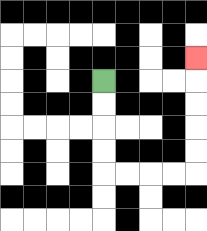{'start': '[4, 3]', 'end': '[8, 2]', 'path_directions': 'D,D,D,D,R,R,R,R,U,U,U,U,U', 'path_coordinates': '[[4, 3], [4, 4], [4, 5], [4, 6], [4, 7], [5, 7], [6, 7], [7, 7], [8, 7], [8, 6], [8, 5], [8, 4], [8, 3], [8, 2]]'}